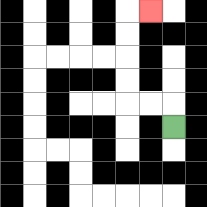{'start': '[7, 5]', 'end': '[6, 0]', 'path_directions': 'U,L,L,U,U,U,U,R', 'path_coordinates': '[[7, 5], [7, 4], [6, 4], [5, 4], [5, 3], [5, 2], [5, 1], [5, 0], [6, 0]]'}